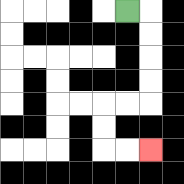{'start': '[5, 0]', 'end': '[6, 6]', 'path_directions': 'R,D,D,D,D,L,L,D,D,R,R', 'path_coordinates': '[[5, 0], [6, 0], [6, 1], [6, 2], [6, 3], [6, 4], [5, 4], [4, 4], [4, 5], [4, 6], [5, 6], [6, 6]]'}